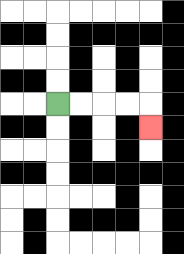{'start': '[2, 4]', 'end': '[6, 5]', 'path_directions': 'R,R,R,R,D', 'path_coordinates': '[[2, 4], [3, 4], [4, 4], [5, 4], [6, 4], [6, 5]]'}